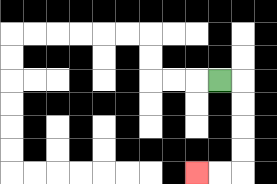{'start': '[9, 3]', 'end': '[8, 7]', 'path_directions': 'R,D,D,D,D,L,L', 'path_coordinates': '[[9, 3], [10, 3], [10, 4], [10, 5], [10, 6], [10, 7], [9, 7], [8, 7]]'}